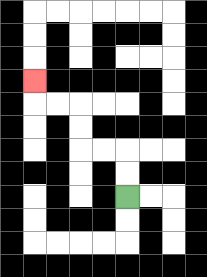{'start': '[5, 8]', 'end': '[1, 3]', 'path_directions': 'U,U,L,L,U,U,L,L,U', 'path_coordinates': '[[5, 8], [5, 7], [5, 6], [4, 6], [3, 6], [3, 5], [3, 4], [2, 4], [1, 4], [1, 3]]'}